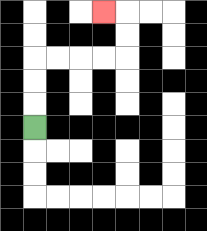{'start': '[1, 5]', 'end': '[4, 0]', 'path_directions': 'U,U,U,R,R,R,R,U,U,L', 'path_coordinates': '[[1, 5], [1, 4], [1, 3], [1, 2], [2, 2], [3, 2], [4, 2], [5, 2], [5, 1], [5, 0], [4, 0]]'}